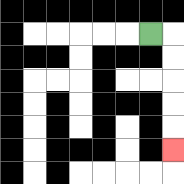{'start': '[6, 1]', 'end': '[7, 6]', 'path_directions': 'R,D,D,D,D,D', 'path_coordinates': '[[6, 1], [7, 1], [7, 2], [7, 3], [7, 4], [7, 5], [7, 6]]'}